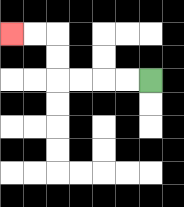{'start': '[6, 3]', 'end': '[0, 1]', 'path_directions': 'L,L,L,L,U,U,L,L', 'path_coordinates': '[[6, 3], [5, 3], [4, 3], [3, 3], [2, 3], [2, 2], [2, 1], [1, 1], [0, 1]]'}